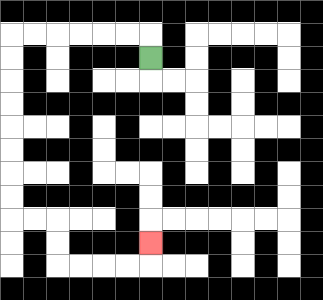{'start': '[6, 2]', 'end': '[6, 10]', 'path_directions': 'U,L,L,L,L,L,L,D,D,D,D,D,D,D,D,R,R,D,D,R,R,R,R,U', 'path_coordinates': '[[6, 2], [6, 1], [5, 1], [4, 1], [3, 1], [2, 1], [1, 1], [0, 1], [0, 2], [0, 3], [0, 4], [0, 5], [0, 6], [0, 7], [0, 8], [0, 9], [1, 9], [2, 9], [2, 10], [2, 11], [3, 11], [4, 11], [5, 11], [6, 11], [6, 10]]'}